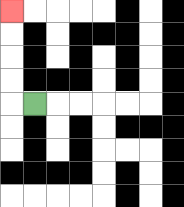{'start': '[1, 4]', 'end': '[0, 0]', 'path_directions': 'L,U,U,U,U', 'path_coordinates': '[[1, 4], [0, 4], [0, 3], [0, 2], [0, 1], [0, 0]]'}